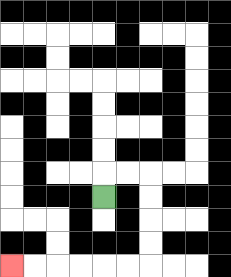{'start': '[4, 8]', 'end': '[0, 11]', 'path_directions': 'U,R,R,D,D,D,D,L,L,L,L,L,L', 'path_coordinates': '[[4, 8], [4, 7], [5, 7], [6, 7], [6, 8], [6, 9], [6, 10], [6, 11], [5, 11], [4, 11], [3, 11], [2, 11], [1, 11], [0, 11]]'}